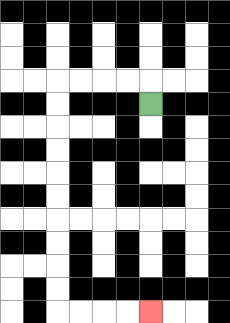{'start': '[6, 4]', 'end': '[6, 13]', 'path_directions': 'U,L,L,L,L,D,D,D,D,D,D,D,D,D,D,R,R,R,R', 'path_coordinates': '[[6, 4], [6, 3], [5, 3], [4, 3], [3, 3], [2, 3], [2, 4], [2, 5], [2, 6], [2, 7], [2, 8], [2, 9], [2, 10], [2, 11], [2, 12], [2, 13], [3, 13], [4, 13], [5, 13], [6, 13]]'}